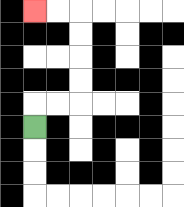{'start': '[1, 5]', 'end': '[1, 0]', 'path_directions': 'U,R,R,U,U,U,U,L,L', 'path_coordinates': '[[1, 5], [1, 4], [2, 4], [3, 4], [3, 3], [3, 2], [3, 1], [3, 0], [2, 0], [1, 0]]'}